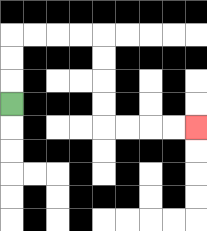{'start': '[0, 4]', 'end': '[8, 5]', 'path_directions': 'U,U,U,R,R,R,R,D,D,D,D,R,R,R,R', 'path_coordinates': '[[0, 4], [0, 3], [0, 2], [0, 1], [1, 1], [2, 1], [3, 1], [4, 1], [4, 2], [4, 3], [4, 4], [4, 5], [5, 5], [6, 5], [7, 5], [8, 5]]'}